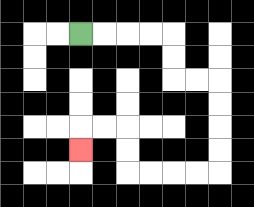{'start': '[3, 1]', 'end': '[3, 6]', 'path_directions': 'R,R,R,R,D,D,R,R,D,D,D,D,L,L,L,L,U,U,L,L,D', 'path_coordinates': '[[3, 1], [4, 1], [5, 1], [6, 1], [7, 1], [7, 2], [7, 3], [8, 3], [9, 3], [9, 4], [9, 5], [9, 6], [9, 7], [8, 7], [7, 7], [6, 7], [5, 7], [5, 6], [5, 5], [4, 5], [3, 5], [3, 6]]'}